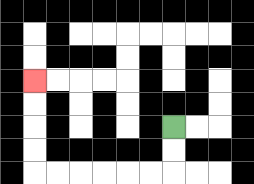{'start': '[7, 5]', 'end': '[1, 3]', 'path_directions': 'D,D,L,L,L,L,L,L,U,U,U,U', 'path_coordinates': '[[7, 5], [7, 6], [7, 7], [6, 7], [5, 7], [4, 7], [3, 7], [2, 7], [1, 7], [1, 6], [1, 5], [1, 4], [1, 3]]'}